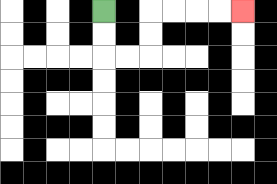{'start': '[4, 0]', 'end': '[10, 0]', 'path_directions': 'D,D,R,R,U,U,R,R,R,R', 'path_coordinates': '[[4, 0], [4, 1], [4, 2], [5, 2], [6, 2], [6, 1], [6, 0], [7, 0], [8, 0], [9, 0], [10, 0]]'}